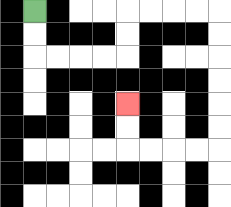{'start': '[1, 0]', 'end': '[5, 4]', 'path_directions': 'D,D,R,R,R,R,U,U,R,R,R,R,D,D,D,D,D,D,L,L,L,L,U,U', 'path_coordinates': '[[1, 0], [1, 1], [1, 2], [2, 2], [3, 2], [4, 2], [5, 2], [5, 1], [5, 0], [6, 0], [7, 0], [8, 0], [9, 0], [9, 1], [9, 2], [9, 3], [9, 4], [9, 5], [9, 6], [8, 6], [7, 6], [6, 6], [5, 6], [5, 5], [5, 4]]'}